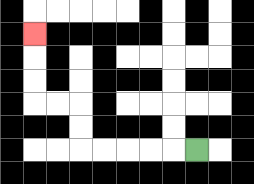{'start': '[8, 6]', 'end': '[1, 1]', 'path_directions': 'L,L,L,L,L,U,U,L,L,U,U,U', 'path_coordinates': '[[8, 6], [7, 6], [6, 6], [5, 6], [4, 6], [3, 6], [3, 5], [3, 4], [2, 4], [1, 4], [1, 3], [1, 2], [1, 1]]'}